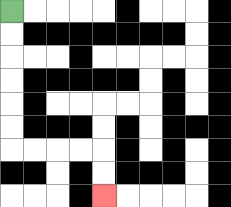{'start': '[0, 0]', 'end': '[4, 8]', 'path_directions': 'D,D,D,D,D,D,R,R,R,R,D,D', 'path_coordinates': '[[0, 0], [0, 1], [0, 2], [0, 3], [0, 4], [0, 5], [0, 6], [1, 6], [2, 6], [3, 6], [4, 6], [4, 7], [4, 8]]'}